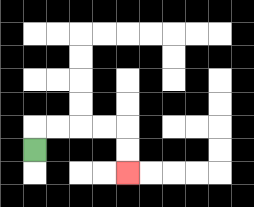{'start': '[1, 6]', 'end': '[5, 7]', 'path_directions': 'U,R,R,R,R,D,D', 'path_coordinates': '[[1, 6], [1, 5], [2, 5], [3, 5], [4, 5], [5, 5], [5, 6], [5, 7]]'}